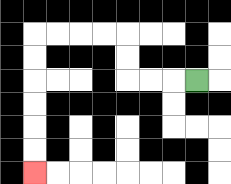{'start': '[8, 3]', 'end': '[1, 7]', 'path_directions': 'L,L,L,U,U,L,L,L,L,D,D,D,D,D,D', 'path_coordinates': '[[8, 3], [7, 3], [6, 3], [5, 3], [5, 2], [5, 1], [4, 1], [3, 1], [2, 1], [1, 1], [1, 2], [1, 3], [1, 4], [1, 5], [1, 6], [1, 7]]'}